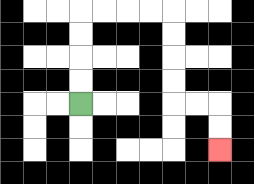{'start': '[3, 4]', 'end': '[9, 6]', 'path_directions': 'U,U,U,U,R,R,R,R,D,D,D,D,R,R,D,D', 'path_coordinates': '[[3, 4], [3, 3], [3, 2], [3, 1], [3, 0], [4, 0], [5, 0], [6, 0], [7, 0], [7, 1], [7, 2], [7, 3], [7, 4], [8, 4], [9, 4], [9, 5], [9, 6]]'}